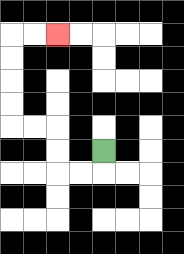{'start': '[4, 6]', 'end': '[2, 1]', 'path_directions': 'D,L,L,U,U,L,L,U,U,U,U,R,R', 'path_coordinates': '[[4, 6], [4, 7], [3, 7], [2, 7], [2, 6], [2, 5], [1, 5], [0, 5], [0, 4], [0, 3], [0, 2], [0, 1], [1, 1], [2, 1]]'}